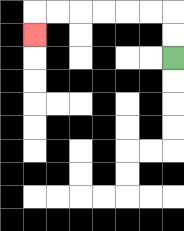{'start': '[7, 2]', 'end': '[1, 1]', 'path_directions': 'U,U,L,L,L,L,L,L,D', 'path_coordinates': '[[7, 2], [7, 1], [7, 0], [6, 0], [5, 0], [4, 0], [3, 0], [2, 0], [1, 0], [1, 1]]'}